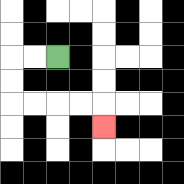{'start': '[2, 2]', 'end': '[4, 5]', 'path_directions': 'L,L,D,D,R,R,R,R,D', 'path_coordinates': '[[2, 2], [1, 2], [0, 2], [0, 3], [0, 4], [1, 4], [2, 4], [3, 4], [4, 4], [4, 5]]'}